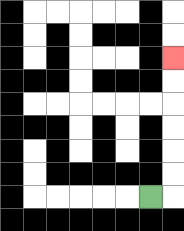{'start': '[6, 8]', 'end': '[7, 2]', 'path_directions': 'R,U,U,U,U,U,U', 'path_coordinates': '[[6, 8], [7, 8], [7, 7], [7, 6], [7, 5], [7, 4], [7, 3], [7, 2]]'}